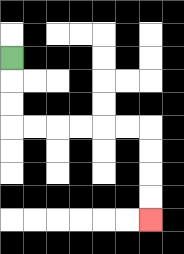{'start': '[0, 2]', 'end': '[6, 9]', 'path_directions': 'D,D,D,R,R,R,R,R,R,D,D,D,D', 'path_coordinates': '[[0, 2], [0, 3], [0, 4], [0, 5], [1, 5], [2, 5], [3, 5], [4, 5], [5, 5], [6, 5], [6, 6], [6, 7], [6, 8], [6, 9]]'}